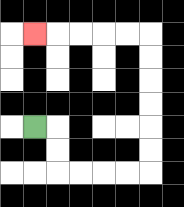{'start': '[1, 5]', 'end': '[1, 1]', 'path_directions': 'R,D,D,R,R,R,R,U,U,U,U,U,U,L,L,L,L,L', 'path_coordinates': '[[1, 5], [2, 5], [2, 6], [2, 7], [3, 7], [4, 7], [5, 7], [6, 7], [6, 6], [6, 5], [6, 4], [6, 3], [6, 2], [6, 1], [5, 1], [4, 1], [3, 1], [2, 1], [1, 1]]'}